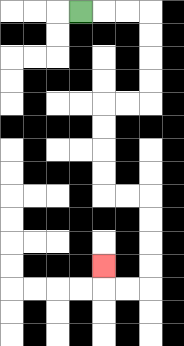{'start': '[3, 0]', 'end': '[4, 11]', 'path_directions': 'R,R,R,D,D,D,D,L,L,D,D,D,D,R,R,D,D,D,D,L,L,U', 'path_coordinates': '[[3, 0], [4, 0], [5, 0], [6, 0], [6, 1], [6, 2], [6, 3], [6, 4], [5, 4], [4, 4], [4, 5], [4, 6], [4, 7], [4, 8], [5, 8], [6, 8], [6, 9], [6, 10], [6, 11], [6, 12], [5, 12], [4, 12], [4, 11]]'}